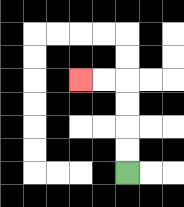{'start': '[5, 7]', 'end': '[3, 3]', 'path_directions': 'U,U,U,U,L,L', 'path_coordinates': '[[5, 7], [5, 6], [5, 5], [5, 4], [5, 3], [4, 3], [3, 3]]'}